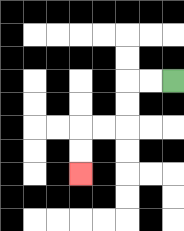{'start': '[7, 3]', 'end': '[3, 7]', 'path_directions': 'L,L,D,D,L,L,D,D', 'path_coordinates': '[[7, 3], [6, 3], [5, 3], [5, 4], [5, 5], [4, 5], [3, 5], [3, 6], [3, 7]]'}